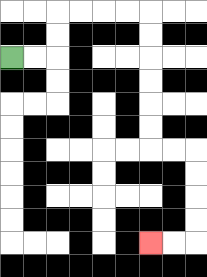{'start': '[0, 2]', 'end': '[6, 10]', 'path_directions': 'R,R,U,U,R,R,R,R,D,D,D,D,D,D,R,R,D,D,D,D,L,L', 'path_coordinates': '[[0, 2], [1, 2], [2, 2], [2, 1], [2, 0], [3, 0], [4, 0], [5, 0], [6, 0], [6, 1], [6, 2], [6, 3], [6, 4], [6, 5], [6, 6], [7, 6], [8, 6], [8, 7], [8, 8], [8, 9], [8, 10], [7, 10], [6, 10]]'}